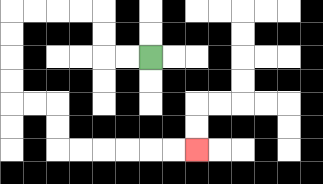{'start': '[6, 2]', 'end': '[8, 6]', 'path_directions': 'L,L,U,U,L,L,L,L,D,D,D,D,R,R,D,D,R,R,R,R,R,R', 'path_coordinates': '[[6, 2], [5, 2], [4, 2], [4, 1], [4, 0], [3, 0], [2, 0], [1, 0], [0, 0], [0, 1], [0, 2], [0, 3], [0, 4], [1, 4], [2, 4], [2, 5], [2, 6], [3, 6], [4, 6], [5, 6], [6, 6], [7, 6], [8, 6]]'}